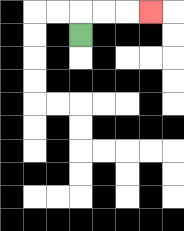{'start': '[3, 1]', 'end': '[6, 0]', 'path_directions': 'U,R,R,R', 'path_coordinates': '[[3, 1], [3, 0], [4, 0], [5, 0], [6, 0]]'}